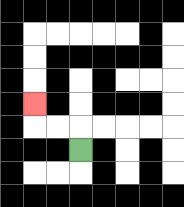{'start': '[3, 6]', 'end': '[1, 4]', 'path_directions': 'U,L,L,U', 'path_coordinates': '[[3, 6], [3, 5], [2, 5], [1, 5], [1, 4]]'}